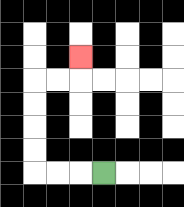{'start': '[4, 7]', 'end': '[3, 2]', 'path_directions': 'L,L,L,U,U,U,U,R,R,U', 'path_coordinates': '[[4, 7], [3, 7], [2, 7], [1, 7], [1, 6], [1, 5], [1, 4], [1, 3], [2, 3], [3, 3], [3, 2]]'}